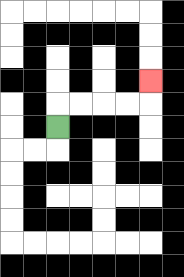{'start': '[2, 5]', 'end': '[6, 3]', 'path_directions': 'U,R,R,R,R,U', 'path_coordinates': '[[2, 5], [2, 4], [3, 4], [4, 4], [5, 4], [6, 4], [6, 3]]'}